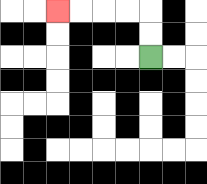{'start': '[6, 2]', 'end': '[2, 0]', 'path_directions': 'U,U,L,L,L,L', 'path_coordinates': '[[6, 2], [6, 1], [6, 0], [5, 0], [4, 0], [3, 0], [2, 0]]'}